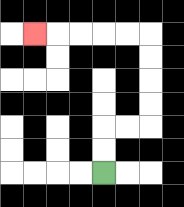{'start': '[4, 7]', 'end': '[1, 1]', 'path_directions': 'U,U,R,R,U,U,U,U,L,L,L,L,L', 'path_coordinates': '[[4, 7], [4, 6], [4, 5], [5, 5], [6, 5], [6, 4], [6, 3], [6, 2], [6, 1], [5, 1], [4, 1], [3, 1], [2, 1], [1, 1]]'}